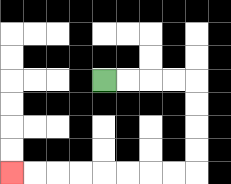{'start': '[4, 3]', 'end': '[0, 7]', 'path_directions': 'R,R,R,R,D,D,D,D,L,L,L,L,L,L,L,L', 'path_coordinates': '[[4, 3], [5, 3], [6, 3], [7, 3], [8, 3], [8, 4], [8, 5], [8, 6], [8, 7], [7, 7], [6, 7], [5, 7], [4, 7], [3, 7], [2, 7], [1, 7], [0, 7]]'}